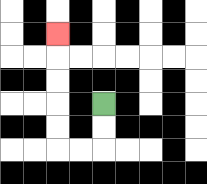{'start': '[4, 4]', 'end': '[2, 1]', 'path_directions': 'D,D,L,L,U,U,U,U,U', 'path_coordinates': '[[4, 4], [4, 5], [4, 6], [3, 6], [2, 6], [2, 5], [2, 4], [2, 3], [2, 2], [2, 1]]'}